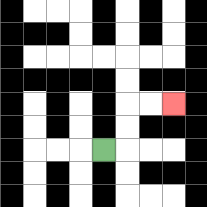{'start': '[4, 6]', 'end': '[7, 4]', 'path_directions': 'R,U,U,R,R', 'path_coordinates': '[[4, 6], [5, 6], [5, 5], [5, 4], [6, 4], [7, 4]]'}